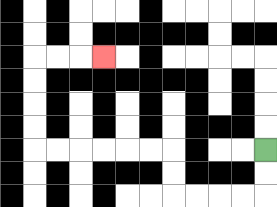{'start': '[11, 6]', 'end': '[4, 2]', 'path_directions': 'D,D,L,L,L,L,U,U,L,L,L,L,L,L,U,U,U,U,R,R,R', 'path_coordinates': '[[11, 6], [11, 7], [11, 8], [10, 8], [9, 8], [8, 8], [7, 8], [7, 7], [7, 6], [6, 6], [5, 6], [4, 6], [3, 6], [2, 6], [1, 6], [1, 5], [1, 4], [1, 3], [1, 2], [2, 2], [3, 2], [4, 2]]'}